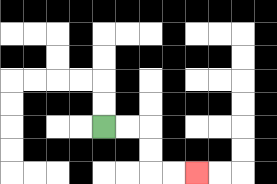{'start': '[4, 5]', 'end': '[8, 7]', 'path_directions': 'R,R,D,D,R,R', 'path_coordinates': '[[4, 5], [5, 5], [6, 5], [6, 6], [6, 7], [7, 7], [8, 7]]'}